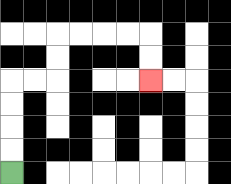{'start': '[0, 7]', 'end': '[6, 3]', 'path_directions': 'U,U,U,U,R,R,U,U,R,R,R,R,D,D', 'path_coordinates': '[[0, 7], [0, 6], [0, 5], [0, 4], [0, 3], [1, 3], [2, 3], [2, 2], [2, 1], [3, 1], [4, 1], [5, 1], [6, 1], [6, 2], [6, 3]]'}